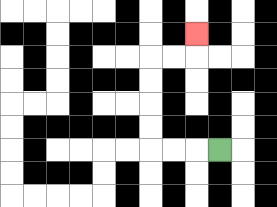{'start': '[9, 6]', 'end': '[8, 1]', 'path_directions': 'L,L,L,U,U,U,U,R,R,U', 'path_coordinates': '[[9, 6], [8, 6], [7, 6], [6, 6], [6, 5], [6, 4], [6, 3], [6, 2], [7, 2], [8, 2], [8, 1]]'}